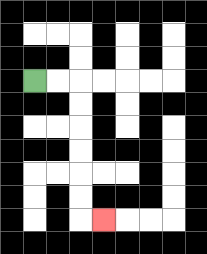{'start': '[1, 3]', 'end': '[4, 9]', 'path_directions': 'R,R,D,D,D,D,D,D,R', 'path_coordinates': '[[1, 3], [2, 3], [3, 3], [3, 4], [3, 5], [3, 6], [3, 7], [3, 8], [3, 9], [4, 9]]'}